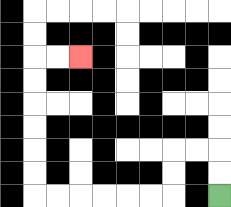{'start': '[9, 8]', 'end': '[3, 2]', 'path_directions': 'U,U,L,L,D,D,L,L,L,L,L,L,U,U,U,U,U,U,R,R', 'path_coordinates': '[[9, 8], [9, 7], [9, 6], [8, 6], [7, 6], [7, 7], [7, 8], [6, 8], [5, 8], [4, 8], [3, 8], [2, 8], [1, 8], [1, 7], [1, 6], [1, 5], [1, 4], [1, 3], [1, 2], [2, 2], [3, 2]]'}